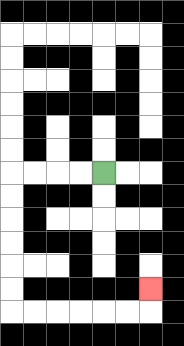{'start': '[4, 7]', 'end': '[6, 12]', 'path_directions': 'L,L,L,L,D,D,D,D,D,D,R,R,R,R,R,R,U', 'path_coordinates': '[[4, 7], [3, 7], [2, 7], [1, 7], [0, 7], [0, 8], [0, 9], [0, 10], [0, 11], [0, 12], [0, 13], [1, 13], [2, 13], [3, 13], [4, 13], [5, 13], [6, 13], [6, 12]]'}